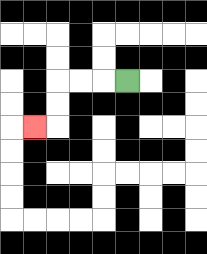{'start': '[5, 3]', 'end': '[1, 5]', 'path_directions': 'L,L,L,D,D,L', 'path_coordinates': '[[5, 3], [4, 3], [3, 3], [2, 3], [2, 4], [2, 5], [1, 5]]'}